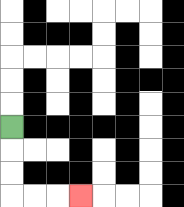{'start': '[0, 5]', 'end': '[3, 8]', 'path_directions': 'D,D,D,R,R,R', 'path_coordinates': '[[0, 5], [0, 6], [0, 7], [0, 8], [1, 8], [2, 8], [3, 8]]'}